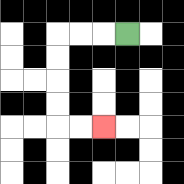{'start': '[5, 1]', 'end': '[4, 5]', 'path_directions': 'L,L,L,D,D,D,D,R,R', 'path_coordinates': '[[5, 1], [4, 1], [3, 1], [2, 1], [2, 2], [2, 3], [2, 4], [2, 5], [3, 5], [4, 5]]'}